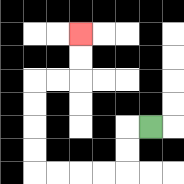{'start': '[6, 5]', 'end': '[3, 1]', 'path_directions': 'L,D,D,L,L,L,L,U,U,U,U,R,R,U,U', 'path_coordinates': '[[6, 5], [5, 5], [5, 6], [5, 7], [4, 7], [3, 7], [2, 7], [1, 7], [1, 6], [1, 5], [1, 4], [1, 3], [2, 3], [3, 3], [3, 2], [3, 1]]'}